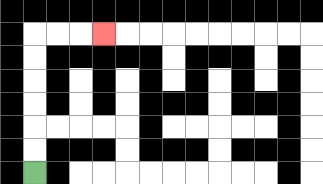{'start': '[1, 7]', 'end': '[4, 1]', 'path_directions': 'U,U,U,U,U,U,R,R,R', 'path_coordinates': '[[1, 7], [1, 6], [1, 5], [1, 4], [1, 3], [1, 2], [1, 1], [2, 1], [3, 1], [4, 1]]'}